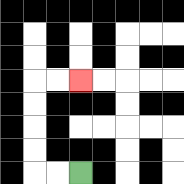{'start': '[3, 7]', 'end': '[3, 3]', 'path_directions': 'L,L,U,U,U,U,R,R', 'path_coordinates': '[[3, 7], [2, 7], [1, 7], [1, 6], [1, 5], [1, 4], [1, 3], [2, 3], [3, 3]]'}